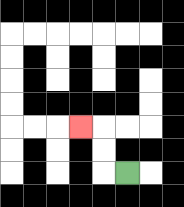{'start': '[5, 7]', 'end': '[3, 5]', 'path_directions': 'L,U,U,L', 'path_coordinates': '[[5, 7], [4, 7], [4, 6], [4, 5], [3, 5]]'}